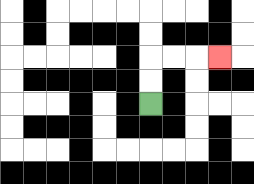{'start': '[6, 4]', 'end': '[9, 2]', 'path_directions': 'U,U,R,R,R', 'path_coordinates': '[[6, 4], [6, 3], [6, 2], [7, 2], [8, 2], [9, 2]]'}